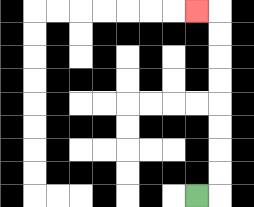{'start': '[8, 8]', 'end': '[8, 0]', 'path_directions': 'R,U,U,U,U,U,U,U,U,L', 'path_coordinates': '[[8, 8], [9, 8], [9, 7], [9, 6], [9, 5], [9, 4], [9, 3], [9, 2], [9, 1], [9, 0], [8, 0]]'}